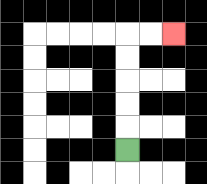{'start': '[5, 6]', 'end': '[7, 1]', 'path_directions': 'U,U,U,U,U,R,R', 'path_coordinates': '[[5, 6], [5, 5], [5, 4], [5, 3], [5, 2], [5, 1], [6, 1], [7, 1]]'}